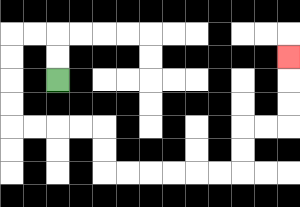{'start': '[2, 3]', 'end': '[12, 2]', 'path_directions': 'U,U,L,L,D,D,D,D,R,R,R,R,D,D,R,R,R,R,R,R,U,U,R,R,U,U,U', 'path_coordinates': '[[2, 3], [2, 2], [2, 1], [1, 1], [0, 1], [0, 2], [0, 3], [0, 4], [0, 5], [1, 5], [2, 5], [3, 5], [4, 5], [4, 6], [4, 7], [5, 7], [6, 7], [7, 7], [8, 7], [9, 7], [10, 7], [10, 6], [10, 5], [11, 5], [12, 5], [12, 4], [12, 3], [12, 2]]'}